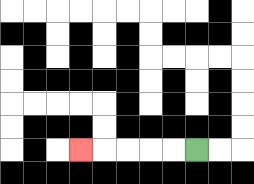{'start': '[8, 6]', 'end': '[3, 6]', 'path_directions': 'L,L,L,L,L', 'path_coordinates': '[[8, 6], [7, 6], [6, 6], [5, 6], [4, 6], [3, 6]]'}